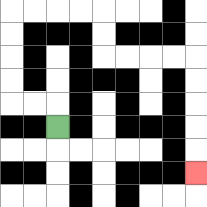{'start': '[2, 5]', 'end': '[8, 7]', 'path_directions': 'U,L,L,U,U,U,U,R,R,R,R,D,D,R,R,R,R,D,D,D,D,D', 'path_coordinates': '[[2, 5], [2, 4], [1, 4], [0, 4], [0, 3], [0, 2], [0, 1], [0, 0], [1, 0], [2, 0], [3, 0], [4, 0], [4, 1], [4, 2], [5, 2], [6, 2], [7, 2], [8, 2], [8, 3], [8, 4], [8, 5], [8, 6], [8, 7]]'}